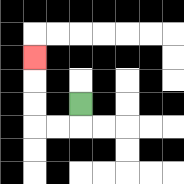{'start': '[3, 4]', 'end': '[1, 2]', 'path_directions': 'D,L,L,U,U,U', 'path_coordinates': '[[3, 4], [3, 5], [2, 5], [1, 5], [1, 4], [1, 3], [1, 2]]'}